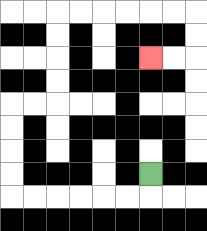{'start': '[6, 7]', 'end': '[6, 2]', 'path_directions': 'D,L,L,L,L,L,L,U,U,U,U,R,R,U,U,U,U,R,R,R,R,R,R,D,D,L,L', 'path_coordinates': '[[6, 7], [6, 8], [5, 8], [4, 8], [3, 8], [2, 8], [1, 8], [0, 8], [0, 7], [0, 6], [0, 5], [0, 4], [1, 4], [2, 4], [2, 3], [2, 2], [2, 1], [2, 0], [3, 0], [4, 0], [5, 0], [6, 0], [7, 0], [8, 0], [8, 1], [8, 2], [7, 2], [6, 2]]'}